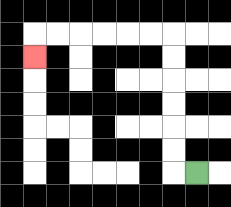{'start': '[8, 7]', 'end': '[1, 2]', 'path_directions': 'L,U,U,U,U,U,U,L,L,L,L,L,L,D', 'path_coordinates': '[[8, 7], [7, 7], [7, 6], [7, 5], [7, 4], [7, 3], [7, 2], [7, 1], [6, 1], [5, 1], [4, 1], [3, 1], [2, 1], [1, 1], [1, 2]]'}